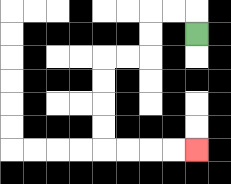{'start': '[8, 1]', 'end': '[8, 6]', 'path_directions': 'U,L,L,D,D,L,L,D,D,D,D,R,R,R,R', 'path_coordinates': '[[8, 1], [8, 0], [7, 0], [6, 0], [6, 1], [6, 2], [5, 2], [4, 2], [4, 3], [4, 4], [4, 5], [4, 6], [5, 6], [6, 6], [7, 6], [8, 6]]'}